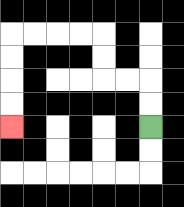{'start': '[6, 5]', 'end': '[0, 5]', 'path_directions': 'U,U,L,L,U,U,L,L,L,L,D,D,D,D', 'path_coordinates': '[[6, 5], [6, 4], [6, 3], [5, 3], [4, 3], [4, 2], [4, 1], [3, 1], [2, 1], [1, 1], [0, 1], [0, 2], [0, 3], [0, 4], [0, 5]]'}